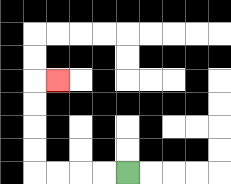{'start': '[5, 7]', 'end': '[2, 3]', 'path_directions': 'L,L,L,L,U,U,U,U,R', 'path_coordinates': '[[5, 7], [4, 7], [3, 7], [2, 7], [1, 7], [1, 6], [1, 5], [1, 4], [1, 3], [2, 3]]'}